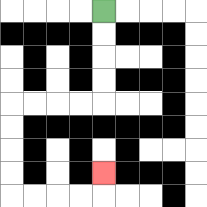{'start': '[4, 0]', 'end': '[4, 7]', 'path_directions': 'D,D,D,D,L,L,L,L,D,D,D,D,R,R,R,R,U', 'path_coordinates': '[[4, 0], [4, 1], [4, 2], [4, 3], [4, 4], [3, 4], [2, 4], [1, 4], [0, 4], [0, 5], [0, 6], [0, 7], [0, 8], [1, 8], [2, 8], [3, 8], [4, 8], [4, 7]]'}